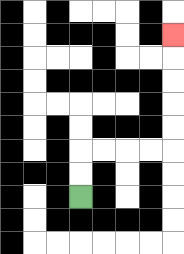{'start': '[3, 8]', 'end': '[7, 1]', 'path_directions': 'U,U,R,R,R,R,U,U,U,U,U', 'path_coordinates': '[[3, 8], [3, 7], [3, 6], [4, 6], [5, 6], [6, 6], [7, 6], [7, 5], [7, 4], [7, 3], [7, 2], [7, 1]]'}